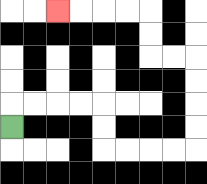{'start': '[0, 5]', 'end': '[2, 0]', 'path_directions': 'U,R,R,R,R,D,D,R,R,R,R,U,U,U,U,L,L,U,U,L,L,L,L', 'path_coordinates': '[[0, 5], [0, 4], [1, 4], [2, 4], [3, 4], [4, 4], [4, 5], [4, 6], [5, 6], [6, 6], [7, 6], [8, 6], [8, 5], [8, 4], [8, 3], [8, 2], [7, 2], [6, 2], [6, 1], [6, 0], [5, 0], [4, 0], [3, 0], [2, 0]]'}